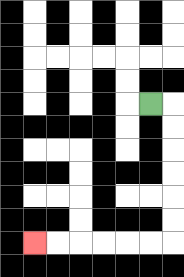{'start': '[6, 4]', 'end': '[1, 10]', 'path_directions': 'R,D,D,D,D,D,D,L,L,L,L,L,L', 'path_coordinates': '[[6, 4], [7, 4], [7, 5], [7, 6], [7, 7], [7, 8], [7, 9], [7, 10], [6, 10], [5, 10], [4, 10], [3, 10], [2, 10], [1, 10]]'}